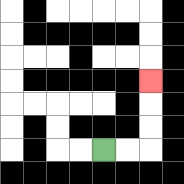{'start': '[4, 6]', 'end': '[6, 3]', 'path_directions': 'R,R,U,U,U', 'path_coordinates': '[[4, 6], [5, 6], [6, 6], [6, 5], [6, 4], [6, 3]]'}